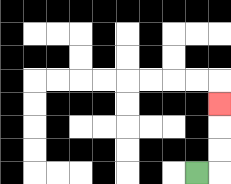{'start': '[8, 7]', 'end': '[9, 4]', 'path_directions': 'R,U,U,U', 'path_coordinates': '[[8, 7], [9, 7], [9, 6], [9, 5], [9, 4]]'}